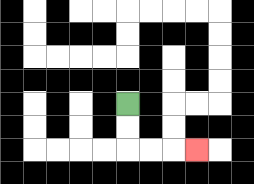{'start': '[5, 4]', 'end': '[8, 6]', 'path_directions': 'D,D,R,R,R', 'path_coordinates': '[[5, 4], [5, 5], [5, 6], [6, 6], [7, 6], [8, 6]]'}